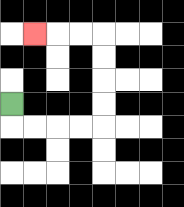{'start': '[0, 4]', 'end': '[1, 1]', 'path_directions': 'D,R,R,R,R,U,U,U,U,L,L,L', 'path_coordinates': '[[0, 4], [0, 5], [1, 5], [2, 5], [3, 5], [4, 5], [4, 4], [4, 3], [4, 2], [4, 1], [3, 1], [2, 1], [1, 1]]'}